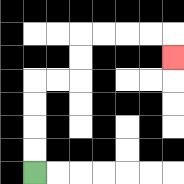{'start': '[1, 7]', 'end': '[7, 2]', 'path_directions': 'U,U,U,U,R,R,U,U,R,R,R,R,D', 'path_coordinates': '[[1, 7], [1, 6], [1, 5], [1, 4], [1, 3], [2, 3], [3, 3], [3, 2], [3, 1], [4, 1], [5, 1], [6, 1], [7, 1], [7, 2]]'}